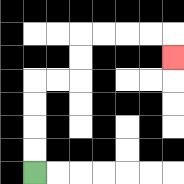{'start': '[1, 7]', 'end': '[7, 2]', 'path_directions': 'U,U,U,U,R,R,U,U,R,R,R,R,D', 'path_coordinates': '[[1, 7], [1, 6], [1, 5], [1, 4], [1, 3], [2, 3], [3, 3], [3, 2], [3, 1], [4, 1], [5, 1], [6, 1], [7, 1], [7, 2]]'}